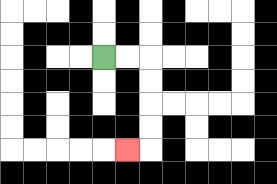{'start': '[4, 2]', 'end': '[5, 6]', 'path_directions': 'R,R,D,D,D,D,L', 'path_coordinates': '[[4, 2], [5, 2], [6, 2], [6, 3], [6, 4], [6, 5], [6, 6], [5, 6]]'}